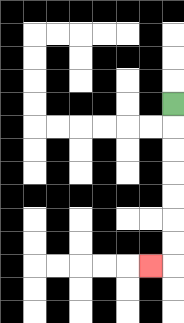{'start': '[7, 4]', 'end': '[6, 11]', 'path_directions': 'D,D,D,D,D,D,D,L', 'path_coordinates': '[[7, 4], [7, 5], [7, 6], [7, 7], [7, 8], [7, 9], [7, 10], [7, 11], [6, 11]]'}